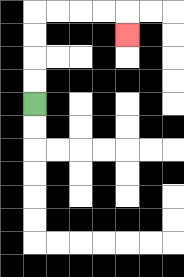{'start': '[1, 4]', 'end': '[5, 1]', 'path_directions': 'U,U,U,U,R,R,R,R,D', 'path_coordinates': '[[1, 4], [1, 3], [1, 2], [1, 1], [1, 0], [2, 0], [3, 0], [4, 0], [5, 0], [5, 1]]'}